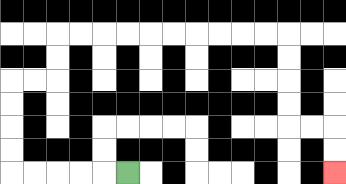{'start': '[5, 7]', 'end': '[14, 7]', 'path_directions': 'L,L,L,L,L,U,U,U,U,R,R,U,U,R,R,R,R,R,R,R,R,R,R,D,D,D,D,R,R,D,D', 'path_coordinates': '[[5, 7], [4, 7], [3, 7], [2, 7], [1, 7], [0, 7], [0, 6], [0, 5], [0, 4], [0, 3], [1, 3], [2, 3], [2, 2], [2, 1], [3, 1], [4, 1], [5, 1], [6, 1], [7, 1], [8, 1], [9, 1], [10, 1], [11, 1], [12, 1], [12, 2], [12, 3], [12, 4], [12, 5], [13, 5], [14, 5], [14, 6], [14, 7]]'}